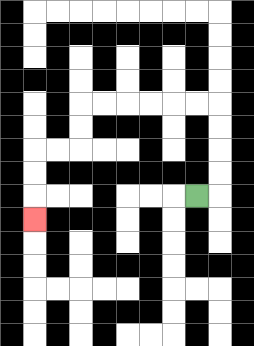{'start': '[8, 8]', 'end': '[1, 9]', 'path_directions': 'R,U,U,U,U,L,L,L,L,L,L,D,D,L,L,D,D,D', 'path_coordinates': '[[8, 8], [9, 8], [9, 7], [9, 6], [9, 5], [9, 4], [8, 4], [7, 4], [6, 4], [5, 4], [4, 4], [3, 4], [3, 5], [3, 6], [2, 6], [1, 6], [1, 7], [1, 8], [1, 9]]'}